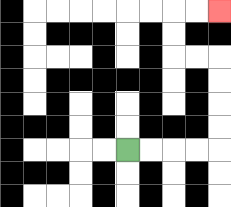{'start': '[5, 6]', 'end': '[9, 0]', 'path_directions': 'R,R,R,R,U,U,U,U,L,L,U,U,R,R', 'path_coordinates': '[[5, 6], [6, 6], [7, 6], [8, 6], [9, 6], [9, 5], [9, 4], [9, 3], [9, 2], [8, 2], [7, 2], [7, 1], [7, 0], [8, 0], [9, 0]]'}